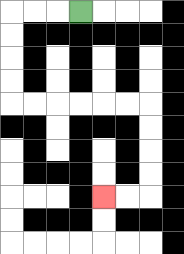{'start': '[3, 0]', 'end': '[4, 8]', 'path_directions': 'L,L,L,D,D,D,D,R,R,R,R,R,R,D,D,D,D,L,L', 'path_coordinates': '[[3, 0], [2, 0], [1, 0], [0, 0], [0, 1], [0, 2], [0, 3], [0, 4], [1, 4], [2, 4], [3, 4], [4, 4], [5, 4], [6, 4], [6, 5], [6, 6], [6, 7], [6, 8], [5, 8], [4, 8]]'}